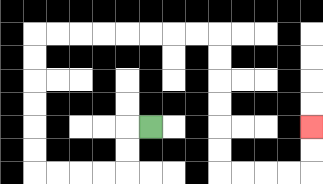{'start': '[6, 5]', 'end': '[13, 5]', 'path_directions': 'L,D,D,L,L,L,L,U,U,U,U,U,U,R,R,R,R,R,R,R,R,D,D,D,D,D,D,R,R,R,R,U,U', 'path_coordinates': '[[6, 5], [5, 5], [5, 6], [5, 7], [4, 7], [3, 7], [2, 7], [1, 7], [1, 6], [1, 5], [1, 4], [1, 3], [1, 2], [1, 1], [2, 1], [3, 1], [4, 1], [5, 1], [6, 1], [7, 1], [8, 1], [9, 1], [9, 2], [9, 3], [9, 4], [9, 5], [9, 6], [9, 7], [10, 7], [11, 7], [12, 7], [13, 7], [13, 6], [13, 5]]'}